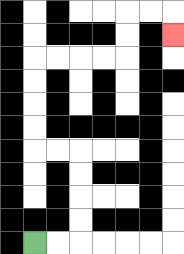{'start': '[1, 10]', 'end': '[7, 1]', 'path_directions': 'R,R,U,U,U,U,L,L,U,U,U,U,R,R,R,R,U,U,R,R,D', 'path_coordinates': '[[1, 10], [2, 10], [3, 10], [3, 9], [3, 8], [3, 7], [3, 6], [2, 6], [1, 6], [1, 5], [1, 4], [1, 3], [1, 2], [2, 2], [3, 2], [4, 2], [5, 2], [5, 1], [5, 0], [6, 0], [7, 0], [7, 1]]'}